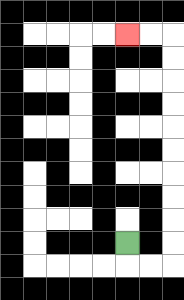{'start': '[5, 10]', 'end': '[5, 1]', 'path_directions': 'D,R,R,U,U,U,U,U,U,U,U,U,U,L,L', 'path_coordinates': '[[5, 10], [5, 11], [6, 11], [7, 11], [7, 10], [7, 9], [7, 8], [7, 7], [7, 6], [7, 5], [7, 4], [7, 3], [7, 2], [7, 1], [6, 1], [5, 1]]'}